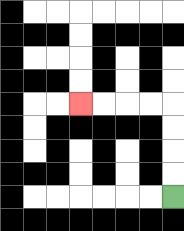{'start': '[7, 8]', 'end': '[3, 4]', 'path_directions': 'U,U,U,U,L,L,L,L', 'path_coordinates': '[[7, 8], [7, 7], [7, 6], [7, 5], [7, 4], [6, 4], [5, 4], [4, 4], [3, 4]]'}